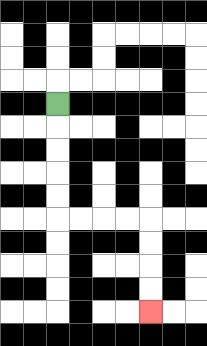{'start': '[2, 4]', 'end': '[6, 13]', 'path_directions': 'D,D,D,D,D,R,R,R,R,D,D,D,D', 'path_coordinates': '[[2, 4], [2, 5], [2, 6], [2, 7], [2, 8], [2, 9], [3, 9], [4, 9], [5, 9], [6, 9], [6, 10], [6, 11], [6, 12], [6, 13]]'}